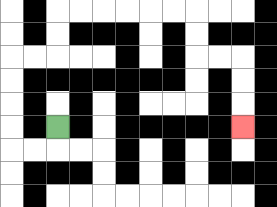{'start': '[2, 5]', 'end': '[10, 5]', 'path_directions': 'D,L,L,U,U,U,U,R,R,U,U,R,R,R,R,R,R,D,D,R,R,D,D,D', 'path_coordinates': '[[2, 5], [2, 6], [1, 6], [0, 6], [0, 5], [0, 4], [0, 3], [0, 2], [1, 2], [2, 2], [2, 1], [2, 0], [3, 0], [4, 0], [5, 0], [6, 0], [7, 0], [8, 0], [8, 1], [8, 2], [9, 2], [10, 2], [10, 3], [10, 4], [10, 5]]'}